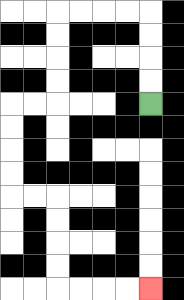{'start': '[6, 4]', 'end': '[6, 12]', 'path_directions': 'U,U,U,U,L,L,L,L,D,D,D,D,L,L,D,D,D,D,R,R,D,D,D,D,R,R,R,R', 'path_coordinates': '[[6, 4], [6, 3], [6, 2], [6, 1], [6, 0], [5, 0], [4, 0], [3, 0], [2, 0], [2, 1], [2, 2], [2, 3], [2, 4], [1, 4], [0, 4], [0, 5], [0, 6], [0, 7], [0, 8], [1, 8], [2, 8], [2, 9], [2, 10], [2, 11], [2, 12], [3, 12], [4, 12], [5, 12], [6, 12]]'}